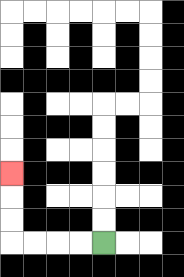{'start': '[4, 10]', 'end': '[0, 7]', 'path_directions': 'L,L,L,L,U,U,U', 'path_coordinates': '[[4, 10], [3, 10], [2, 10], [1, 10], [0, 10], [0, 9], [0, 8], [0, 7]]'}